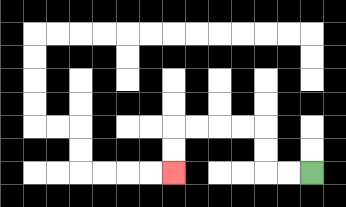{'start': '[13, 7]', 'end': '[7, 7]', 'path_directions': 'L,L,U,U,L,L,L,L,D,D', 'path_coordinates': '[[13, 7], [12, 7], [11, 7], [11, 6], [11, 5], [10, 5], [9, 5], [8, 5], [7, 5], [7, 6], [7, 7]]'}